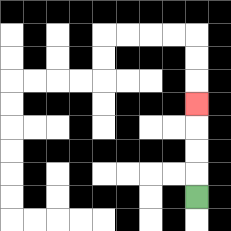{'start': '[8, 8]', 'end': '[8, 4]', 'path_directions': 'U,U,U,U', 'path_coordinates': '[[8, 8], [8, 7], [8, 6], [8, 5], [8, 4]]'}